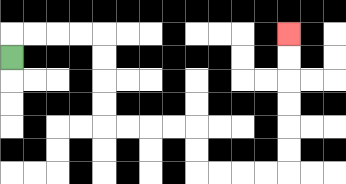{'start': '[0, 2]', 'end': '[12, 1]', 'path_directions': 'U,R,R,R,R,D,D,D,D,R,R,R,R,D,D,R,R,R,R,U,U,U,U,U,U', 'path_coordinates': '[[0, 2], [0, 1], [1, 1], [2, 1], [3, 1], [4, 1], [4, 2], [4, 3], [4, 4], [4, 5], [5, 5], [6, 5], [7, 5], [8, 5], [8, 6], [8, 7], [9, 7], [10, 7], [11, 7], [12, 7], [12, 6], [12, 5], [12, 4], [12, 3], [12, 2], [12, 1]]'}